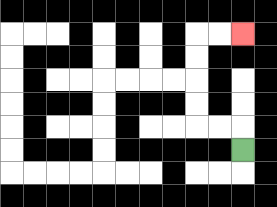{'start': '[10, 6]', 'end': '[10, 1]', 'path_directions': 'U,L,L,U,U,U,U,R,R', 'path_coordinates': '[[10, 6], [10, 5], [9, 5], [8, 5], [8, 4], [8, 3], [8, 2], [8, 1], [9, 1], [10, 1]]'}